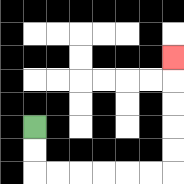{'start': '[1, 5]', 'end': '[7, 2]', 'path_directions': 'D,D,R,R,R,R,R,R,U,U,U,U,U', 'path_coordinates': '[[1, 5], [1, 6], [1, 7], [2, 7], [3, 7], [4, 7], [5, 7], [6, 7], [7, 7], [7, 6], [7, 5], [7, 4], [7, 3], [7, 2]]'}